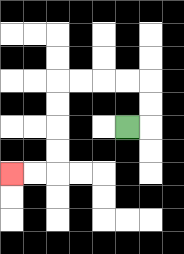{'start': '[5, 5]', 'end': '[0, 7]', 'path_directions': 'R,U,U,L,L,L,L,D,D,D,D,L,L', 'path_coordinates': '[[5, 5], [6, 5], [6, 4], [6, 3], [5, 3], [4, 3], [3, 3], [2, 3], [2, 4], [2, 5], [2, 6], [2, 7], [1, 7], [0, 7]]'}